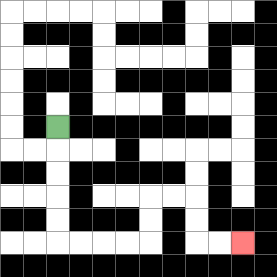{'start': '[2, 5]', 'end': '[10, 10]', 'path_directions': 'D,D,D,D,D,R,R,R,R,U,U,R,R,D,D,R,R', 'path_coordinates': '[[2, 5], [2, 6], [2, 7], [2, 8], [2, 9], [2, 10], [3, 10], [4, 10], [5, 10], [6, 10], [6, 9], [6, 8], [7, 8], [8, 8], [8, 9], [8, 10], [9, 10], [10, 10]]'}